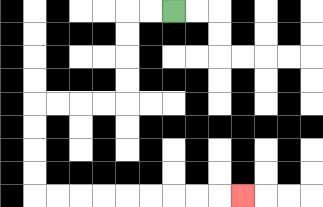{'start': '[7, 0]', 'end': '[10, 8]', 'path_directions': 'L,L,D,D,D,D,L,L,L,L,D,D,D,D,R,R,R,R,R,R,R,R,R', 'path_coordinates': '[[7, 0], [6, 0], [5, 0], [5, 1], [5, 2], [5, 3], [5, 4], [4, 4], [3, 4], [2, 4], [1, 4], [1, 5], [1, 6], [1, 7], [1, 8], [2, 8], [3, 8], [4, 8], [5, 8], [6, 8], [7, 8], [8, 8], [9, 8], [10, 8]]'}